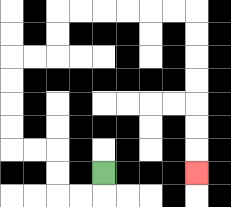{'start': '[4, 7]', 'end': '[8, 7]', 'path_directions': 'D,L,L,U,U,L,L,U,U,U,U,R,R,U,U,R,R,R,R,R,R,D,D,D,D,D,D,D', 'path_coordinates': '[[4, 7], [4, 8], [3, 8], [2, 8], [2, 7], [2, 6], [1, 6], [0, 6], [0, 5], [0, 4], [0, 3], [0, 2], [1, 2], [2, 2], [2, 1], [2, 0], [3, 0], [4, 0], [5, 0], [6, 0], [7, 0], [8, 0], [8, 1], [8, 2], [8, 3], [8, 4], [8, 5], [8, 6], [8, 7]]'}